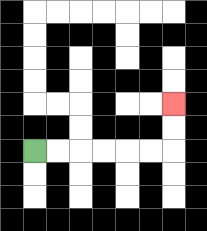{'start': '[1, 6]', 'end': '[7, 4]', 'path_directions': 'R,R,R,R,R,R,U,U', 'path_coordinates': '[[1, 6], [2, 6], [3, 6], [4, 6], [5, 6], [6, 6], [7, 6], [7, 5], [7, 4]]'}